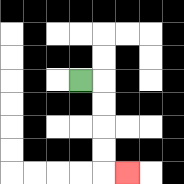{'start': '[3, 3]', 'end': '[5, 7]', 'path_directions': 'R,D,D,D,D,R', 'path_coordinates': '[[3, 3], [4, 3], [4, 4], [4, 5], [4, 6], [4, 7], [5, 7]]'}